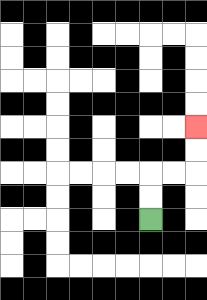{'start': '[6, 9]', 'end': '[8, 5]', 'path_directions': 'U,U,R,R,U,U', 'path_coordinates': '[[6, 9], [6, 8], [6, 7], [7, 7], [8, 7], [8, 6], [8, 5]]'}